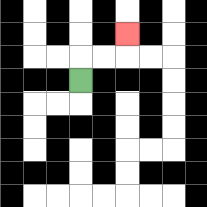{'start': '[3, 3]', 'end': '[5, 1]', 'path_directions': 'U,R,R,U', 'path_coordinates': '[[3, 3], [3, 2], [4, 2], [5, 2], [5, 1]]'}